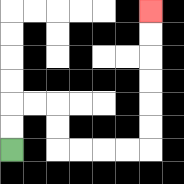{'start': '[0, 6]', 'end': '[6, 0]', 'path_directions': 'U,U,R,R,D,D,R,R,R,R,U,U,U,U,U,U', 'path_coordinates': '[[0, 6], [0, 5], [0, 4], [1, 4], [2, 4], [2, 5], [2, 6], [3, 6], [4, 6], [5, 6], [6, 6], [6, 5], [6, 4], [6, 3], [6, 2], [6, 1], [6, 0]]'}